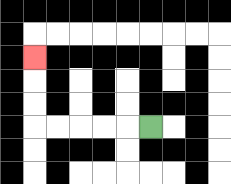{'start': '[6, 5]', 'end': '[1, 2]', 'path_directions': 'L,L,L,L,L,U,U,U', 'path_coordinates': '[[6, 5], [5, 5], [4, 5], [3, 5], [2, 5], [1, 5], [1, 4], [1, 3], [1, 2]]'}